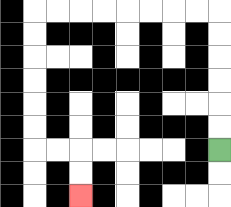{'start': '[9, 6]', 'end': '[3, 8]', 'path_directions': 'U,U,U,U,U,U,L,L,L,L,L,L,L,L,D,D,D,D,D,D,R,R,D,D', 'path_coordinates': '[[9, 6], [9, 5], [9, 4], [9, 3], [9, 2], [9, 1], [9, 0], [8, 0], [7, 0], [6, 0], [5, 0], [4, 0], [3, 0], [2, 0], [1, 0], [1, 1], [1, 2], [1, 3], [1, 4], [1, 5], [1, 6], [2, 6], [3, 6], [3, 7], [3, 8]]'}